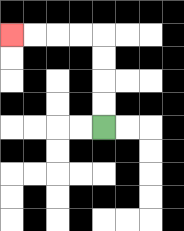{'start': '[4, 5]', 'end': '[0, 1]', 'path_directions': 'U,U,U,U,L,L,L,L', 'path_coordinates': '[[4, 5], [4, 4], [4, 3], [4, 2], [4, 1], [3, 1], [2, 1], [1, 1], [0, 1]]'}